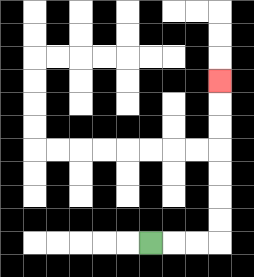{'start': '[6, 10]', 'end': '[9, 3]', 'path_directions': 'R,R,R,U,U,U,U,U,U,U', 'path_coordinates': '[[6, 10], [7, 10], [8, 10], [9, 10], [9, 9], [9, 8], [9, 7], [9, 6], [9, 5], [9, 4], [9, 3]]'}